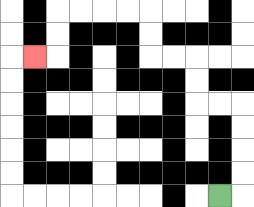{'start': '[9, 8]', 'end': '[1, 2]', 'path_directions': 'R,U,U,U,U,L,L,U,U,L,L,U,U,L,L,L,L,D,D,L', 'path_coordinates': '[[9, 8], [10, 8], [10, 7], [10, 6], [10, 5], [10, 4], [9, 4], [8, 4], [8, 3], [8, 2], [7, 2], [6, 2], [6, 1], [6, 0], [5, 0], [4, 0], [3, 0], [2, 0], [2, 1], [2, 2], [1, 2]]'}